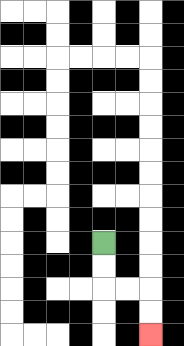{'start': '[4, 10]', 'end': '[6, 14]', 'path_directions': 'D,D,R,R,D,D', 'path_coordinates': '[[4, 10], [4, 11], [4, 12], [5, 12], [6, 12], [6, 13], [6, 14]]'}